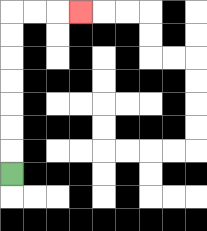{'start': '[0, 7]', 'end': '[3, 0]', 'path_directions': 'U,U,U,U,U,U,U,R,R,R', 'path_coordinates': '[[0, 7], [0, 6], [0, 5], [0, 4], [0, 3], [0, 2], [0, 1], [0, 0], [1, 0], [2, 0], [3, 0]]'}